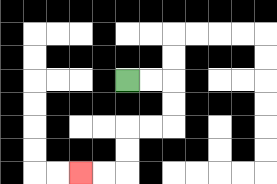{'start': '[5, 3]', 'end': '[3, 7]', 'path_directions': 'R,R,D,D,L,L,D,D,L,L', 'path_coordinates': '[[5, 3], [6, 3], [7, 3], [7, 4], [7, 5], [6, 5], [5, 5], [5, 6], [5, 7], [4, 7], [3, 7]]'}